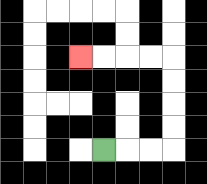{'start': '[4, 6]', 'end': '[3, 2]', 'path_directions': 'R,R,R,U,U,U,U,L,L,L,L', 'path_coordinates': '[[4, 6], [5, 6], [6, 6], [7, 6], [7, 5], [7, 4], [7, 3], [7, 2], [6, 2], [5, 2], [4, 2], [3, 2]]'}